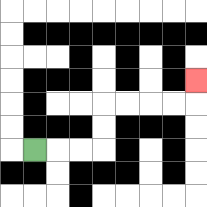{'start': '[1, 6]', 'end': '[8, 3]', 'path_directions': 'R,R,R,U,U,R,R,R,R,U', 'path_coordinates': '[[1, 6], [2, 6], [3, 6], [4, 6], [4, 5], [4, 4], [5, 4], [6, 4], [7, 4], [8, 4], [8, 3]]'}